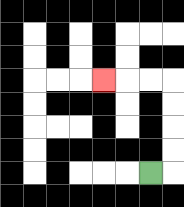{'start': '[6, 7]', 'end': '[4, 3]', 'path_directions': 'R,U,U,U,U,L,L,L', 'path_coordinates': '[[6, 7], [7, 7], [7, 6], [7, 5], [7, 4], [7, 3], [6, 3], [5, 3], [4, 3]]'}